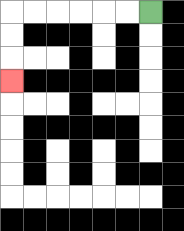{'start': '[6, 0]', 'end': '[0, 3]', 'path_directions': 'L,L,L,L,L,L,D,D,D', 'path_coordinates': '[[6, 0], [5, 0], [4, 0], [3, 0], [2, 0], [1, 0], [0, 0], [0, 1], [0, 2], [0, 3]]'}